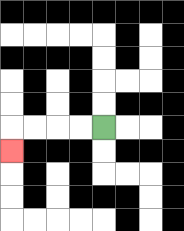{'start': '[4, 5]', 'end': '[0, 6]', 'path_directions': 'L,L,L,L,D', 'path_coordinates': '[[4, 5], [3, 5], [2, 5], [1, 5], [0, 5], [0, 6]]'}